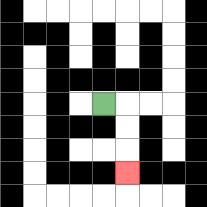{'start': '[4, 4]', 'end': '[5, 7]', 'path_directions': 'R,D,D,D', 'path_coordinates': '[[4, 4], [5, 4], [5, 5], [5, 6], [5, 7]]'}